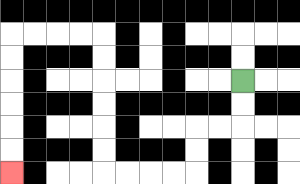{'start': '[10, 3]', 'end': '[0, 7]', 'path_directions': 'D,D,L,L,D,D,L,L,L,L,U,U,U,U,U,U,L,L,L,L,D,D,D,D,D,D', 'path_coordinates': '[[10, 3], [10, 4], [10, 5], [9, 5], [8, 5], [8, 6], [8, 7], [7, 7], [6, 7], [5, 7], [4, 7], [4, 6], [4, 5], [4, 4], [4, 3], [4, 2], [4, 1], [3, 1], [2, 1], [1, 1], [0, 1], [0, 2], [0, 3], [0, 4], [0, 5], [0, 6], [0, 7]]'}